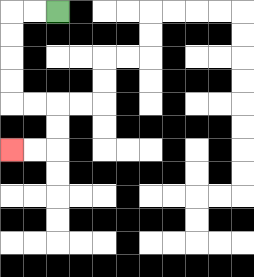{'start': '[2, 0]', 'end': '[0, 6]', 'path_directions': 'L,L,D,D,D,D,R,R,D,D,L,L', 'path_coordinates': '[[2, 0], [1, 0], [0, 0], [0, 1], [0, 2], [0, 3], [0, 4], [1, 4], [2, 4], [2, 5], [2, 6], [1, 6], [0, 6]]'}